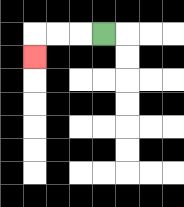{'start': '[4, 1]', 'end': '[1, 2]', 'path_directions': 'L,L,L,D', 'path_coordinates': '[[4, 1], [3, 1], [2, 1], [1, 1], [1, 2]]'}